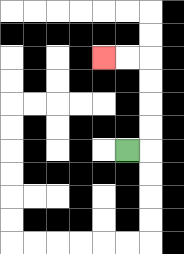{'start': '[5, 6]', 'end': '[4, 2]', 'path_directions': 'R,U,U,U,U,L,L', 'path_coordinates': '[[5, 6], [6, 6], [6, 5], [6, 4], [6, 3], [6, 2], [5, 2], [4, 2]]'}